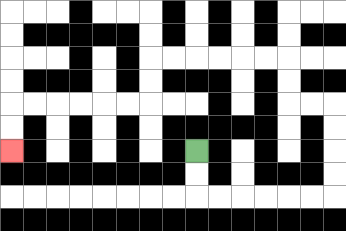{'start': '[8, 6]', 'end': '[0, 6]', 'path_directions': 'D,D,R,R,R,R,R,R,U,U,U,U,L,L,U,U,L,L,L,L,L,L,D,D,L,L,L,L,L,L,D,D', 'path_coordinates': '[[8, 6], [8, 7], [8, 8], [9, 8], [10, 8], [11, 8], [12, 8], [13, 8], [14, 8], [14, 7], [14, 6], [14, 5], [14, 4], [13, 4], [12, 4], [12, 3], [12, 2], [11, 2], [10, 2], [9, 2], [8, 2], [7, 2], [6, 2], [6, 3], [6, 4], [5, 4], [4, 4], [3, 4], [2, 4], [1, 4], [0, 4], [0, 5], [0, 6]]'}